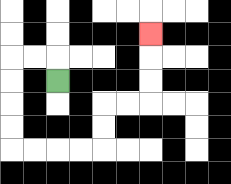{'start': '[2, 3]', 'end': '[6, 1]', 'path_directions': 'U,L,L,D,D,D,D,R,R,R,R,U,U,R,R,U,U,U', 'path_coordinates': '[[2, 3], [2, 2], [1, 2], [0, 2], [0, 3], [0, 4], [0, 5], [0, 6], [1, 6], [2, 6], [3, 6], [4, 6], [4, 5], [4, 4], [5, 4], [6, 4], [6, 3], [6, 2], [6, 1]]'}